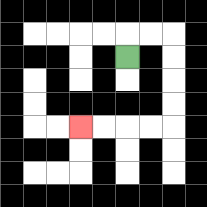{'start': '[5, 2]', 'end': '[3, 5]', 'path_directions': 'U,R,R,D,D,D,D,L,L,L,L', 'path_coordinates': '[[5, 2], [5, 1], [6, 1], [7, 1], [7, 2], [7, 3], [7, 4], [7, 5], [6, 5], [5, 5], [4, 5], [3, 5]]'}